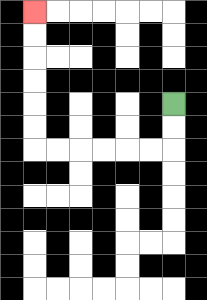{'start': '[7, 4]', 'end': '[1, 0]', 'path_directions': 'D,D,L,L,L,L,L,L,U,U,U,U,U,U', 'path_coordinates': '[[7, 4], [7, 5], [7, 6], [6, 6], [5, 6], [4, 6], [3, 6], [2, 6], [1, 6], [1, 5], [1, 4], [1, 3], [1, 2], [1, 1], [1, 0]]'}